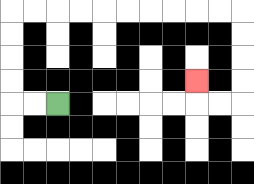{'start': '[2, 4]', 'end': '[8, 3]', 'path_directions': 'L,L,U,U,U,U,R,R,R,R,R,R,R,R,R,R,D,D,D,D,L,L,U', 'path_coordinates': '[[2, 4], [1, 4], [0, 4], [0, 3], [0, 2], [0, 1], [0, 0], [1, 0], [2, 0], [3, 0], [4, 0], [5, 0], [6, 0], [7, 0], [8, 0], [9, 0], [10, 0], [10, 1], [10, 2], [10, 3], [10, 4], [9, 4], [8, 4], [8, 3]]'}